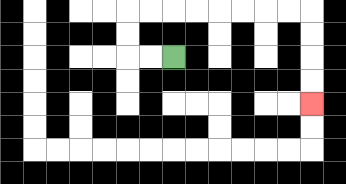{'start': '[7, 2]', 'end': '[13, 4]', 'path_directions': 'L,L,U,U,R,R,R,R,R,R,R,R,D,D,D,D', 'path_coordinates': '[[7, 2], [6, 2], [5, 2], [5, 1], [5, 0], [6, 0], [7, 0], [8, 0], [9, 0], [10, 0], [11, 0], [12, 0], [13, 0], [13, 1], [13, 2], [13, 3], [13, 4]]'}